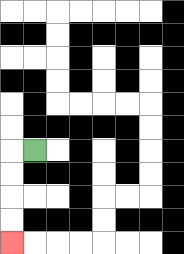{'start': '[1, 6]', 'end': '[0, 10]', 'path_directions': 'L,D,D,D,D', 'path_coordinates': '[[1, 6], [0, 6], [0, 7], [0, 8], [0, 9], [0, 10]]'}